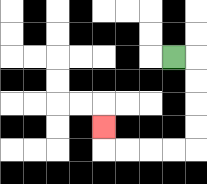{'start': '[7, 2]', 'end': '[4, 5]', 'path_directions': 'R,D,D,D,D,L,L,L,L,U', 'path_coordinates': '[[7, 2], [8, 2], [8, 3], [8, 4], [8, 5], [8, 6], [7, 6], [6, 6], [5, 6], [4, 6], [4, 5]]'}